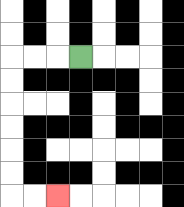{'start': '[3, 2]', 'end': '[2, 8]', 'path_directions': 'L,L,L,D,D,D,D,D,D,R,R', 'path_coordinates': '[[3, 2], [2, 2], [1, 2], [0, 2], [0, 3], [0, 4], [0, 5], [0, 6], [0, 7], [0, 8], [1, 8], [2, 8]]'}